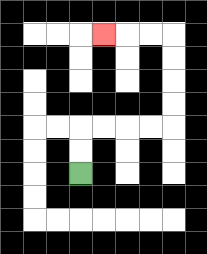{'start': '[3, 7]', 'end': '[4, 1]', 'path_directions': 'U,U,R,R,R,R,U,U,U,U,L,L,L', 'path_coordinates': '[[3, 7], [3, 6], [3, 5], [4, 5], [5, 5], [6, 5], [7, 5], [7, 4], [7, 3], [7, 2], [7, 1], [6, 1], [5, 1], [4, 1]]'}